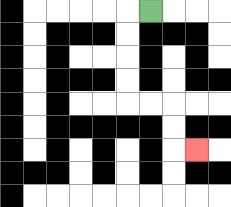{'start': '[6, 0]', 'end': '[8, 6]', 'path_directions': 'L,D,D,D,D,R,R,D,D,R', 'path_coordinates': '[[6, 0], [5, 0], [5, 1], [5, 2], [5, 3], [5, 4], [6, 4], [7, 4], [7, 5], [7, 6], [8, 6]]'}